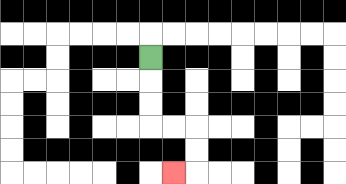{'start': '[6, 2]', 'end': '[7, 7]', 'path_directions': 'D,D,D,R,R,D,D,L', 'path_coordinates': '[[6, 2], [6, 3], [6, 4], [6, 5], [7, 5], [8, 5], [8, 6], [8, 7], [7, 7]]'}